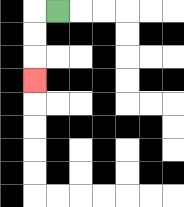{'start': '[2, 0]', 'end': '[1, 3]', 'path_directions': 'L,D,D,D', 'path_coordinates': '[[2, 0], [1, 0], [1, 1], [1, 2], [1, 3]]'}